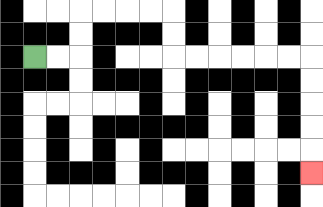{'start': '[1, 2]', 'end': '[13, 7]', 'path_directions': 'R,R,U,U,R,R,R,R,D,D,R,R,R,R,R,R,D,D,D,D,D', 'path_coordinates': '[[1, 2], [2, 2], [3, 2], [3, 1], [3, 0], [4, 0], [5, 0], [6, 0], [7, 0], [7, 1], [7, 2], [8, 2], [9, 2], [10, 2], [11, 2], [12, 2], [13, 2], [13, 3], [13, 4], [13, 5], [13, 6], [13, 7]]'}